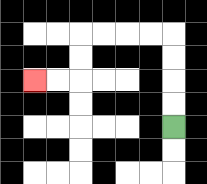{'start': '[7, 5]', 'end': '[1, 3]', 'path_directions': 'U,U,U,U,L,L,L,L,D,D,L,L', 'path_coordinates': '[[7, 5], [7, 4], [7, 3], [7, 2], [7, 1], [6, 1], [5, 1], [4, 1], [3, 1], [3, 2], [3, 3], [2, 3], [1, 3]]'}